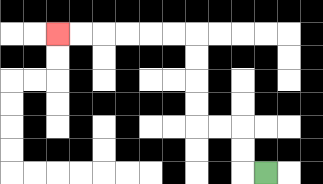{'start': '[11, 7]', 'end': '[2, 1]', 'path_directions': 'L,U,U,L,L,U,U,U,U,L,L,L,L,L,L', 'path_coordinates': '[[11, 7], [10, 7], [10, 6], [10, 5], [9, 5], [8, 5], [8, 4], [8, 3], [8, 2], [8, 1], [7, 1], [6, 1], [5, 1], [4, 1], [3, 1], [2, 1]]'}